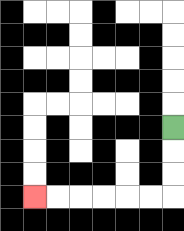{'start': '[7, 5]', 'end': '[1, 8]', 'path_directions': 'D,D,D,L,L,L,L,L,L', 'path_coordinates': '[[7, 5], [7, 6], [7, 7], [7, 8], [6, 8], [5, 8], [4, 8], [3, 8], [2, 8], [1, 8]]'}